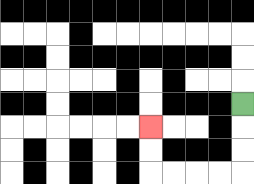{'start': '[10, 4]', 'end': '[6, 5]', 'path_directions': 'D,D,D,L,L,L,L,U,U', 'path_coordinates': '[[10, 4], [10, 5], [10, 6], [10, 7], [9, 7], [8, 7], [7, 7], [6, 7], [6, 6], [6, 5]]'}